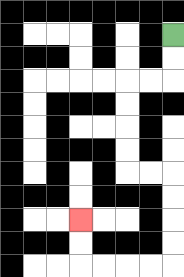{'start': '[7, 1]', 'end': '[3, 9]', 'path_directions': 'D,D,L,L,D,D,D,D,R,R,D,D,D,D,L,L,L,L,U,U', 'path_coordinates': '[[7, 1], [7, 2], [7, 3], [6, 3], [5, 3], [5, 4], [5, 5], [5, 6], [5, 7], [6, 7], [7, 7], [7, 8], [7, 9], [7, 10], [7, 11], [6, 11], [5, 11], [4, 11], [3, 11], [3, 10], [3, 9]]'}